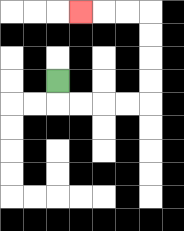{'start': '[2, 3]', 'end': '[3, 0]', 'path_directions': 'D,R,R,R,R,U,U,U,U,L,L,L', 'path_coordinates': '[[2, 3], [2, 4], [3, 4], [4, 4], [5, 4], [6, 4], [6, 3], [6, 2], [6, 1], [6, 0], [5, 0], [4, 0], [3, 0]]'}